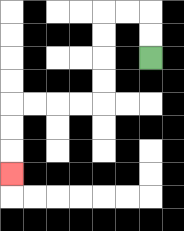{'start': '[6, 2]', 'end': '[0, 7]', 'path_directions': 'U,U,L,L,D,D,D,D,L,L,L,L,D,D,D', 'path_coordinates': '[[6, 2], [6, 1], [6, 0], [5, 0], [4, 0], [4, 1], [4, 2], [4, 3], [4, 4], [3, 4], [2, 4], [1, 4], [0, 4], [0, 5], [0, 6], [0, 7]]'}